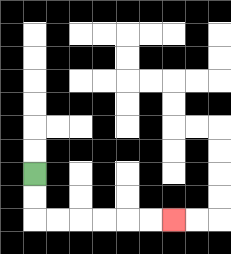{'start': '[1, 7]', 'end': '[7, 9]', 'path_directions': 'D,D,R,R,R,R,R,R', 'path_coordinates': '[[1, 7], [1, 8], [1, 9], [2, 9], [3, 9], [4, 9], [5, 9], [6, 9], [7, 9]]'}